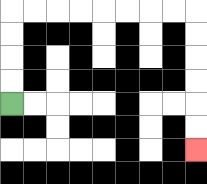{'start': '[0, 4]', 'end': '[8, 6]', 'path_directions': 'U,U,U,U,R,R,R,R,R,R,R,R,D,D,D,D,D,D', 'path_coordinates': '[[0, 4], [0, 3], [0, 2], [0, 1], [0, 0], [1, 0], [2, 0], [3, 0], [4, 0], [5, 0], [6, 0], [7, 0], [8, 0], [8, 1], [8, 2], [8, 3], [8, 4], [8, 5], [8, 6]]'}